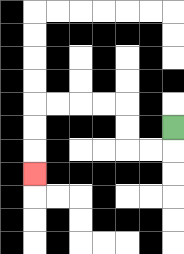{'start': '[7, 5]', 'end': '[1, 7]', 'path_directions': 'D,L,L,U,U,L,L,L,L,D,D,D', 'path_coordinates': '[[7, 5], [7, 6], [6, 6], [5, 6], [5, 5], [5, 4], [4, 4], [3, 4], [2, 4], [1, 4], [1, 5], [1, 6], [1, 7]]'}